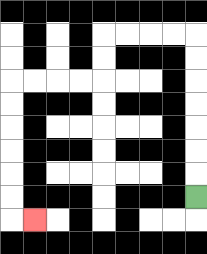{'start': '[8, 8]', 'end': '[1, 9]', 'path_directions': 'U,U,U,U,U,U,U,L,L,L,L,D,D,L,L,L,L,D,D,D,D,D,D,R', 'path_coordinates': '[[8, 8], [8, 7], [8, 6], [8, 5], [8, 4], [8, 3], [8, 2], [8, 1], [7, 1], [6, 1], [5, 1], [4, 1], [4, 2], [4, 3], [3, 3], [2, 3], [1, 3], [0, 3], [0, 4], [0, 5], [0, 6], [0, 7], [0, 8], [0, 9], [1, 9]]'}